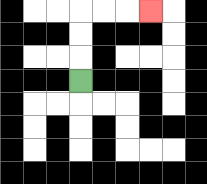{'start': '[3, 3]', 'end': '[6, 0]', 'path_directions': 'U,U,U,R,R,R', 'path_coordinates': '[[3, 3], [3, 2], [3, 1], [3, 0], [4, 0], [5, 0], [6, 0]]'}